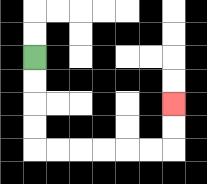{'start': '[1, 2]', 'end': '[7, 4]', 'path_directions': 'D,D,D,D,R,R,R,R,R,R,U,U', 'path_coordinates': '[[1, 2], [1, 3], [1, 4], [1, 5], [1, 6], [2, 6], [3, 6], [4, 6], [5, 6], [6, 6], [7, 6], [7, 5], [7, 4]]'}